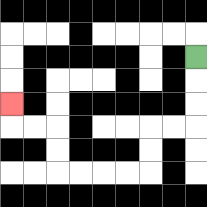{'start': '[8, 2]', 'end': '[0, 4]', 'path_directions': 'D,D,D,L,L,D,D,L,L,L,L,U,U,L,L,U', 'path_coordinates': '[[8, 2], [8, 3], [8, 4], [8, 5], [7, 5], [6, 5], [6, 6], [6, 7], [5, 7], [4, 7], [3, 7], [2, 7], [2, 6], [2, 5], [1, 5], [0, 5], [0, 4]]'}